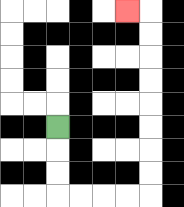{'start': '[2, 5]', 'end': '[5, 0]', 'path_directions': 'D,D,D,R,R,R,R,U,U,U,U,U,U,U,U,L', 'path_coordinates': '[[2, 5], [2, 6], [2, 7], [2, 8], [3, 8], [4, 8], [5, 8], [6, 8], [6, 7], [6, 6], [6, 5], [6, 4], [6, 3], [6, 2], [6, 1], [6, 0], [5, 0]]'}